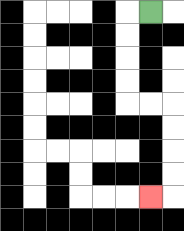{'start': '[6, 0]', 'end': '[6, 8]', 'path_directions': 'L,D,D,D,D,R,R,D,D,D,D,L', 'path_coordinates': '[[6, 0], [5, 0], [5, 1], [5, 2], [5, 3], [5, 4], [6, 4], [7, 4], [7, 5], [7, 6], [7, 7], [7, 8], [6, 8]]'}